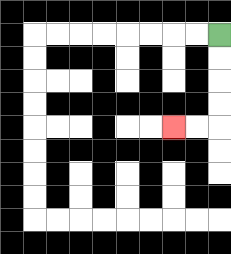{'start': '[9, 1]', 'end': '[7, 5]', 'path_directions': 'D,D,D,D,L,L', 'path_coordinates': '[[9, 1], [9, 2], [9, 3], [9, 4], [9, 5], [8, 5], [7, 5]]'}